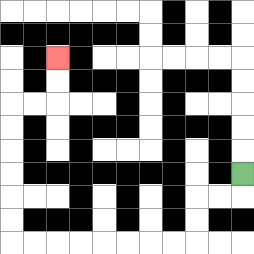{'start': '[10, 7]', 'end': '[2, 2]', 'path_directions': 'D,L,L,D,D,L,L,L,L,L,L,L,L,U,U,U,U,U,U,R,R,U,U', 'path_coordinates': '[[10, 7], [10, 8], [9, 8], [8, 8], [8, 9], [8, 10], [7, 10], [6, 10], [5, 10], [4, 10], [3, 10], [2, 10], [1, 10], [0, 10], [0, 9], [0, 8], [0, 7], [0, 6], [0, 5], [0, 4], [1, 4], [2, 4], [2, 3], [2, 2]]'}